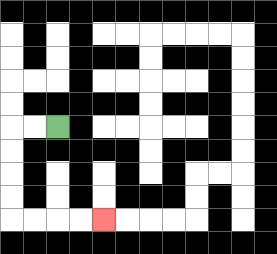{'start': '[2, 5]', 'end': '[4, 9]', 'path_directions': 'L,L,D,D,D,D,R,R,R,R', 'path_coordinates': '[[2, 5], [1, 5], [0, 5], [0, 6], [0, 7], [0, 8], [0, 9], [1, 9], [2, 9], [3, 9], [4, 9]]'}